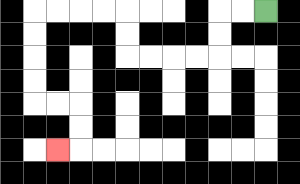{'start': '[11, 0]', 'end': '[2, 6]', 'path_directions': 'L,L,D,D,L,L,L,L,U,U,L,L,L,L,D,D,D,D,R,R,D,D,L', 'path_coordinates': '[[11, 0], [10, 0], [9, 0], [9, 1], [9, 2], [8, 2], [7, 2], [6, 2], [5, 2], [5, 1], [5, 0], [4, 0], [3, 0], [2, 0], [1, 0], [1, 1], [1, 2], [1, 3], [1, 4], [2, 4], [3, 4], [3, 5], [3, 6], [2, 6]]'}